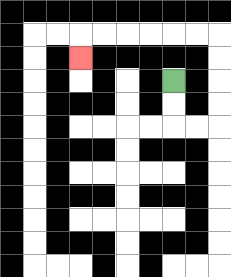{'start': '[7, 3]', 'end': '[3, 2]', 'path_directions': 'D,D,R,R,U,U,U,U,L,L,L,L,L,L,D', 'path_coordinates': '[[7, 3], [7, 4], [7, 5], [8, 5], [9, 5], [9, 4], [9, 3], [9, 2], [9, 1], [8, 1], [7, 1], [6, 1], [5, 1], [4, 1], [3, 1], [3, 2]]'}